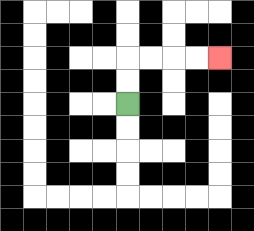{'start': '[5, 4]', 'end': '[9, 2]', 'path_directions': 'U,U,R,R,R,R', 'path_coordinates': '[[5, 4], [5, 3], [5, 2], [6, 2], [7, 2], [8, 2], [9, 2]]'}